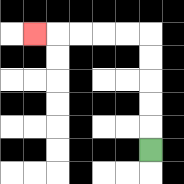{'start': '[6, 6]', 'end': '[1, 1]', 'path_directions': 'U,U,U,U,U,L,L,L,L,L', 'path_coordinates': '[[6, 6], [6, 5], [6, 4], [6, 3], [6, 2], [6, 1], [5, 1], [4, 1], [3, 1], [2, 1], [1, 1]]'}